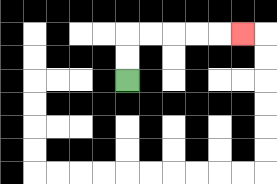{'start': '[5, 3]', 'end': '[10, 1]', 'path_directions': 'U,U,R,R,R,R,R', 'path_coordinates': '[[5, 3], [5, 2], [5, 1], [6, 1], [7, 1], [8, 1], [9, 1], [10, 1]]'}